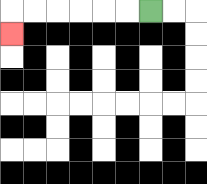{'start': '[6, 0]', 'end': '[0, 1]', 'path_directions': 'L,L,L,L,L,L,D', 'path_coordinates': '[[6, 0], [5, 0], [4, 0], [3, 0], [2, 0], [1, 0], [0, 0], [0, 1]]'}